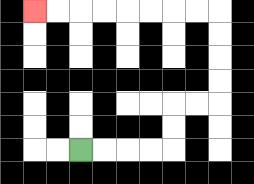{'start': '[3, 6]', 'end': '[1, 0]', 'path_directions': 'R,R,R,R,U,U,R,R,U,U,U,U,L,L,L,L,L,L,L,L', 'path_coordinates': '[[3, 6], [4, 6], [5, 6], [6, 6], [7, 6], [7, 5], [7, 4], [8, 4], [9, 4], [9, 3], [9, 2], [9, 1], [9, 0], [8, 0], [7, 0], [6, 0], [5, 0], [4, 0], [3, 0], [2, 0], [1, 0]]'}